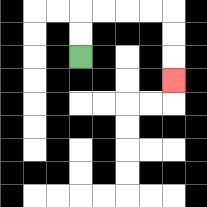{'start': '[3, 2]', 'end': '[7, 3]', 'path_directions': 'U,U,R,R,R,R,D,D,D', 'path_coordinates': '[[3, 2], [3, 1], [3, 0], [4, 0], [5, 0], [6, 0], [7, 0], [7, 1], [7, 2], [7, 3]]'}